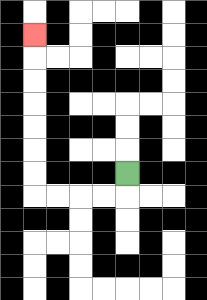{'start': '[5, 7]', 'end': '[1, 1]', 'path_directions': 'D,L,L,L,L,U,U,U,U,U,U,U', 'path_coordinates': '[[5, 7], [5, 8], [4, 8], [3, 8], [2, 8], [1, 8], [1, 7], [1, 6], [1, 5], [1, 4], [1, 3], [1, 2], [1, 1]]'}